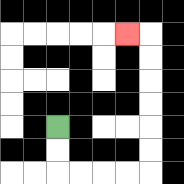{'start': '[2, 5]', 'end': '[5, 1]', 'path_directions': 'D,D,R,R,R,R,U,U,U,U,U,U,L', 'path_coordinates': '[[2, 5], [2, 6], [2, 7], [3, 7], [4, 7], [5, 7], [6, 7], [6, 6], [6, 5], [6, 4], [6, 3], [6, 2], [6, 1], [5, 1]]'}